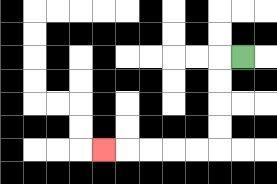{'start': '[10, 2]', 'end': '[4, 6]', 'path_directions': 'L,D,D,D,D,L,L,L,L,L', 'path_coordinates': '[[10, 2], [9, 2], [9, 3], [9, 4], [9, 5], [9, 6], [8, 6], [7, 6], [6, 6], [5, 6], [4, 6]]'}